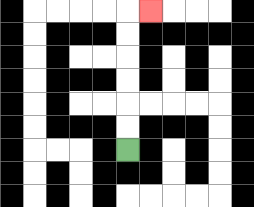{'start': '[5, 6]', 'end': '[6, 0]', 'path_directions': 'U,U,U,U,U,U,R', 'path_coordinates': '[[5, 6], [5, 5], [5, 4], [5, 3], [5, 2], [5, 1], [5, 0], [6, 0]]'}